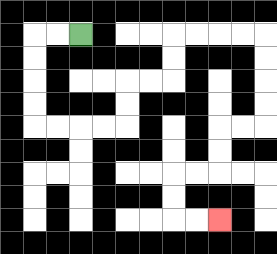{'start': '[3, 1]', 'end': '[9, 9]', 'path_directions': 'L,L,D,D,D,D,R,R,R,R,U,U,R,R,U,U,R,R,R,R,D,D,D,D,L,L,D,D,L,L,D,D,R,R', 'path_coordinates': '[[3, 1], [2, 1], [1, 1], [1, 2], [1, 3], [1, 4], [1, 5], [2, 5], [3, 5], [4, 5], [5, 5], [5, 4], [5, 3], [6, 3], [7, 3], [7, 2], [7, 1], [8, 1], [9, 1], [10, 1], [11, 1], [11, 2], [11, 3], [11, 4], [11, 5], [10, 5], [9, 5], [9, 6], [9, 7], [8, 7], [7, 7], [7, 8], [7, 9], [8, 9], [9, 9]]'}